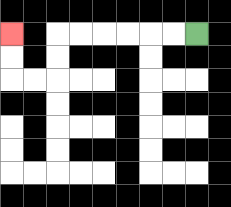{'start': '[8, 1]', 'end': '[0, 1]', 'path_directions': 'L,L,L,L,L,L,D,D,L,L,U,U', 'path_coordinates': '[[8, 1], [7, 1], [6, 1], [5, 1], [4, 1], [3, 1], [2, 1], [2, 2], [2, 3], [1, 3], [0, 3], [0, 2], [0, 1]]'}